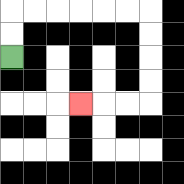{'start': '[0, 2]', 'end': '[3, 4]', 'path_directions': 'U,U,R,R,R,R,R,R,D,D,D,D,L,L,L', 'path_coordinates': '[[0, 2], [0, 1], [0, 0], [1, 0], [2, 0], [3, 0], [4, 0], [5, 0], [6, 0], [6, 1], [6, 2], [6, 3], [6, 4], [5, 4], [4, 4], [3, 4]]'}